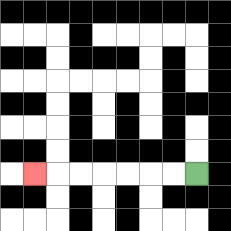{'start': '[8, 7]', 'end': '[1, 7]', 'path_directions': 'L,L,L,L,L,L,L', 'path_coordinates': '[[8, 7], [7, 7], [6, 7], [5, 7], [4, 7], [3, 7], [2, 7], [1, 7]]'}